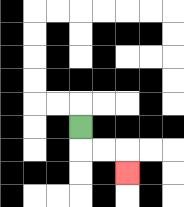{'start': '[3, 5]', 'end': '[5, 7]', 'path_directions': 'D,R,R,D', 'path_coordinates': '[[3, 5], [3, 6], [4, 6], [5, 6], [5, 7]]'}